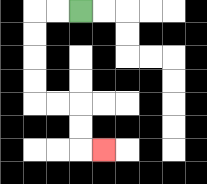{'start': '[3, 0]', 'end': '[4, 6]', 'path_directions': 'L,L,D,D,D,D,R,R,D,D,R', 'path_coordinates': '[[3, 0], [2, 0], [1, 0], [1, 1], [1, 2], [1, 3], [1, 4], [2, 4], [3, 4], [3, 5], [3, 6], [4, 6]]'}